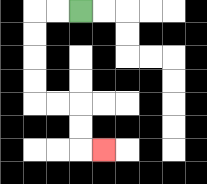{'start': '[3, 0]', 'end': '[4, 6]', 'path_directions': 'L,L,D,D,D,D,R,R,D,D,R', 'path_coordinates': '[[3, 0], [2, 0], [1, 0], [1, 1], [1, 2], [1, 3], [1, 4], [2, 4], [3, 4], [3, 5], [3, 6], [4, 6]]'}